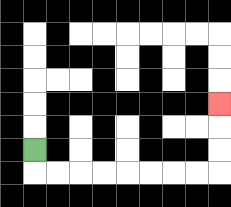{'start': '[1, 6]', 'end': '[9, 4]', 'path_directions': 'D,R,R,R,R,R,R,R,R,U,U,U', 'path_coordinates': '[[1, 6], [1, 7], [2, 7], [3, 7], [4, 7], [5, 7], [6, 7], [7, 7], [8, 7], [9, 7], [9, 6], [9, 5], [9, 4]]'}